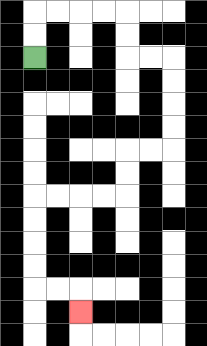{'start': '[1, 2]', 'end': '[3, 13]', 'path_directions': 'U,U,R,R,R,R,D,D,R,R,D,D,D,D,L,L,D,D,L,L,L,L,D,D,D,D,R,R,D', 'path_coordinates': '[[1, 2], [1, 1], [1, 0], [2, 0], [3, 0], [4, 0], [5, 0], [5, 1], [5, 2], [6, 2], [7, 2], [7, 3], [7, 4], [7, 5], [7, 6], [6, 6], [5, 6], [5, 7], [5, 8], [4, 8], [3, 8], [2, 8], [1, 8], [1, 9], [1, 10], [1, 11], [1, 12], [2, 12], [3, 12], [3, 13]]'}